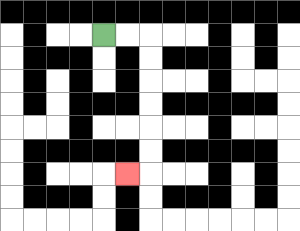{'start': '[4, 1]', 'end': '[5, 7]', 'path_directions': 'R,R,D,D,D,D,D,D,L', 'path_coordinates': '[[4, 1], [5, 1], [6, 1], [6, 2], [6, 3], [6, 4], [6, 5], [6, 6], [6, 7], [5, 7]]'}